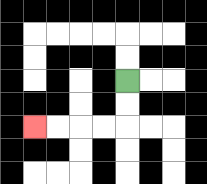{'start': '[5, 3]', 'end': '[1, 5]', 'path_directions': 'D,D,L,L,L,L', 'path_coordinates': '[[5, 3], [5, 4], [5, 5], [4, 5], [3, 5], [2, 5], [1, 5]]'}